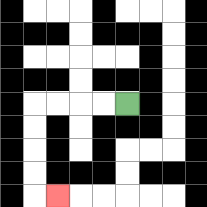{'start': '[5, 4]', 'end': '[2, 8]', 'path_directions': 'L,L,L,L,D,D,D,D,R', 'path_coordinates': '[[5, 4], [4, 4], [3, 4], [2, 4], [1, 4], [1, 5], [1, 6], [1, 7], [1, 8], [2, 8]]'}